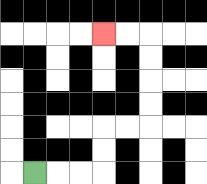{'start': '[1, 7]', 'end': '[4, 1]', 'path_directions': 'R,R,R,U,U,R,R,U,U,U,U,L,L', 'path_coordinates': '[[1, 7], [2, 7], [3, 7], [4, 7], [4, 6], [4, 5], [5, 5], [6, 5], [6, 4], [6, 3], [6, 2], [6, 1], [5, 1], [4, 1]]'}